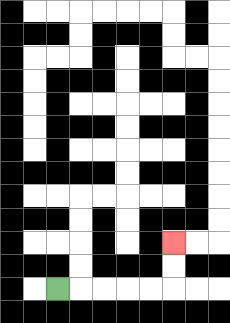{'start': '[2, 12]', 'end': '[7, 10]', 'path_directions': 'R,R,R,R,R,U,U', 'path_coordinates': '[[2, 12], [3, 12], [4, 12], [5, 12], [6, 12], [7, 12], [7, 11], [7, 10]]'}